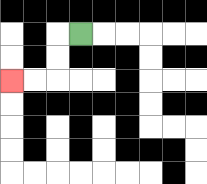{'start': '[3, 1]', 'end': '[0, 3]', 'path_directions': 'L,D,D,L,L', 'path_coordinates': '[[3, 1], [2, 1], [2, 2], [2, 3], [1, 3], [0, 3]]'}